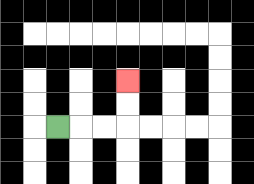{'start': '[2, 5]', 'end': '[5, 3]', 'path_directions': 'R,R,R,U,U', 'path_coordinates': '[[2, 5], [3, 5], [4, 5], [5, 5], [5, 4], [5, 3]]'}